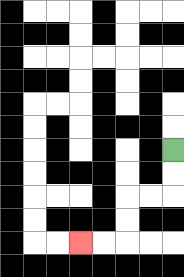{'start': '[7, 6]', 'end': '[3, 10]', 'path_directions': 'D,D,L,L,D,D,L,L', 'path_coordinates': '[[7, 6], [7, 7], [7, 8], [6, 8], [5, 8], [5, 9], [5, 10], [4, 10], [3, 10]]'}